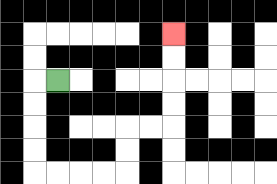{'start': '[2, 3]', 'end': '[7, 1]', 'path_directions': 'L,D,D,D,D,R,R,R,R,U,U,R,R,U,U,U,U', 'path_coordinates': '[[2, 3], [1, 3], [1, 4], [1, 5], [1, 6], [1, 7], [2, 7], [3, 7], [4, 7], [5, 7], [5, 6], [5, 5], [6, 5], [7, 5], [7, 4], [7, 3], [7, 2], [7, 1]]'}